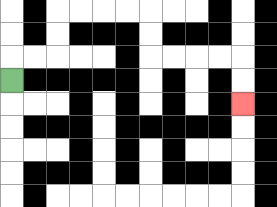{'start': '[0, 3]', 'end': '[10, 4]', 'path_directions': 'U,R,R,U,U,R,R,R,R,D,D,R,R,R,R,D,D', 'path_coordinates': '[[0, 3], [0, 2], [1, 2], [2, 2], [2, 1], [2, 0], [3, 0], [4, 0], [5, 0], [6, 0], [6, 1], [6, 2], [7, 2], [8, 2], [9, 2], [10, 2], [10, 3], [10, 4]]'}